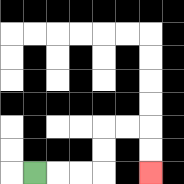{'start': '[1, 7]', 'end': '[6, 7]', 'path_directions': 'R,R,R,U,U,R,R,D,D', 'path_coordinates': '[[1, 7], [2, 7], [3, 7], [4, 7], [4, 6], [4, 5], [5, 5], [6, 5], [6, 6], [6, 7]]'}